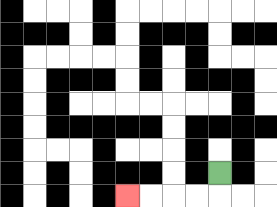{'start': '[9, 7]', 'end': '[5, 8]', 'path_directions': 'D,L,L,L,L', 'path_coordinates': '[[9, 7], [9, 8], [8, 8], [7, 8], [6, 8], [5, 8]]'}